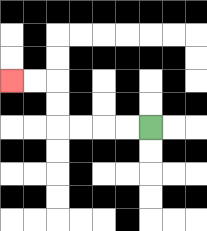{'start': '[6, 5]', 'end': '[0, 3]', 'path_directions': 'L,L,L,L,U,U,L,L', 'path_coordinates': '[[6, 5], [5, 5], [4, 5], [3, 5], [2, 5], [2, 4], [2, 3], [1, 3], [0, 3]]'}